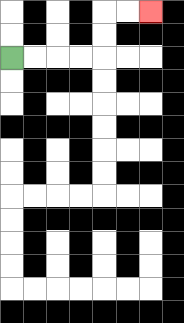{'start': '[0, 2]', 'end': '[6, 0]', 'path_directions': 'R,R,R,R,U,U,R,R', 'path_coordinates': '[[0, 2], [1, 2], [2, 2], [3, 2], [4, 2], [4, 1], [4, 0], [5, 0], [6, 0]]'}